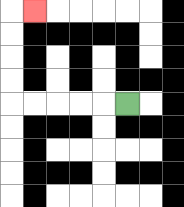{'start': '[5, 4]', 'end': '[1, 0]', 'path_directions': 'L,L,L,L,L,U,U,U,U,R', 'path_coordinates': '[[5, 4], [4, 4], [3, 4], [2, 4], [1, 4], [0, 4], [0, 3], [0, 2], [0, 1], [0, 0], [1, 0]]'}